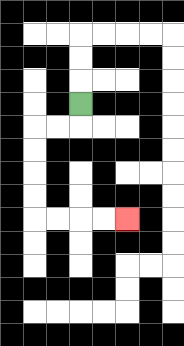{'start': '[3, 4]', 'end': '[5, 9]', 'path_directions': 'D,L,L,D,D,D,D,R,R,R,R', 'path_coordinates': '[[3, 4], [3, 5], [2, 5], [1, 5], [1, 6], [1, 7], [1, 8], [1, 9], [2, 9], [3, 9], [4, 9], [5, 9]]'}